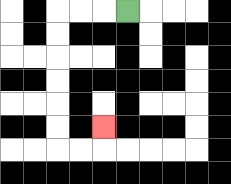{'start': '[5, 0]', 'end': '[4, 5]', 'path_directions': 'L,L,L,D,D,D,D,D,D,R,R,U', 'path_coordinates': '[[5, 0], [4, 0], [3, 0], [2, 0], [2, 1], [2, 2], [2, 3], [2, 4], [2, 5], [2, 6], [3, 6], [4, 6], [4, 5]]'}